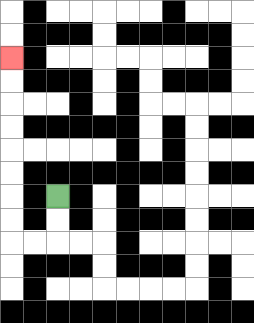{'start': '[2, 8]', 'end': '[0, 2]', 'path_directions': 'D,D,L,L,U,U,U,U,U,U,U,U', 'path_coordinates': '[[2, 8], [2, 9], [2, 10], [1, 10], [0, 10], [0, 9], [0, 8], [0, 7], [0, 6], [0, 5], [0, 4], [0, 3], [0, 2]]'}